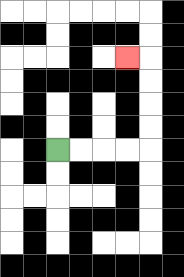{'start': '[2, 6]', 'end': '[5, 2]', 'path_directions': 'R,R,R,R,U,U,U,U,L', 'path_coordinates': '[[2, 6], [3, 6], [4, 6], [5, 6], [6, 6], [6, 5], [6, 4], [6, 3], [6, 2], [5, 2]]'}